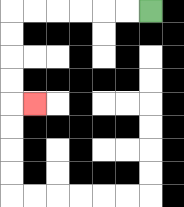{'start': '[6, 0]', 'end': '[1, 4]', 'path_directions': 'L,L,L,L,L,L,D,D,D,D,R', 'path_coordinates': '[[6, 0], [5, 0], [4, 0], [3, 0], [2, 0], [1, 0], [0, 0], [0, 1], [0, 2], [0, 3], [0, 4], [1, 4]]'}